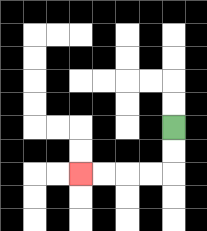{'start': '[7, 5]', 'end': '[3, 7]', 'path_directions': 'D,D,L,L,L,L', 'path_coordinates': '[[7, 5], [7, 6], [7, 7], [6, 7], [5, 7], [4, 7], [3, 7]]'}